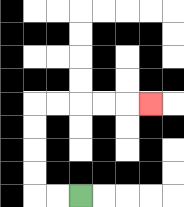{'start': '[3, 8]', 'end': '[6, 4]', 'path_directions': 'L,L,U,U,U,U,R,R,R,R,R', 'path_coordinates': '[[3, 8], [2, 8], [1, 8], [1, 7], [1, 6], [1, 5], [1, 4], [2, 4], [3, 4], [4, 4], [5, 4], [6, 4]]'}